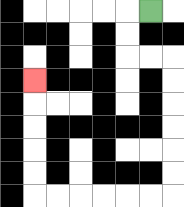{'start': '[6, 0]', 'end': '[1, 3]', 'path_directions': 'L,D,D,R,R,D,D,D,D,D,D,L,L,L,L,L,L,U,U,U,U,U', 'path_coordinates': '[[6, 0], [5, 0], [5, 1], [5, 2], [6, 2], [7, 2], [7, 3], [7, 4], [7, 5], [7, 6], [7, 7], [7, 8], [6, 8], [5, 8], [4, 8], [3, 8], [2, 8], [1, 8], [1, 7], [1, 6], [1, 5], [1, 4], [1, 3]]'}